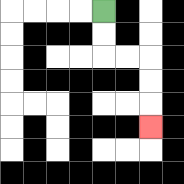{'start': '[4, 0]', 'end': '[6, 5]', 'path_directions': 'D,D,R,R,D,D,D', 'path_coordinates': '[[4, 0], [4, 1], [4, 2], [5, 2], [6, 2], [6, 3], [6, 4], [6, 5]]'}